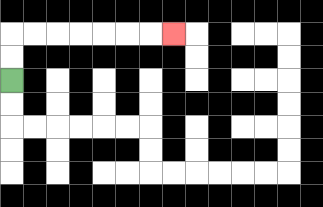{'start': '[0, 3]', 'end': '[7, 1]', 'path_directions': 'U,U,R,R,R,R,R,R,R', 'path_coordinates': '[[0, 3], [0, 2], [0, 1], [1, 1], [2, 1], [3, 1], [4, 1], [5, 1], [6, 1], [7, 1]]'}